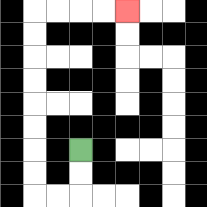{'start': '[3, 6]', 'end': '[5, 0]', 'path_directions': 'D,D,L,L,U,U,U,U,U,U,U,U,R,R,R,R', 'path_coordinates': '[[3, 6], [3, 7], [3, 8], [2, 8], [1, 8], [1, 7], [1, 6], [1, 5], [1, 4], [1, 3], [1, 2], [1, 1], [1, 0], [2, 0], [3, 0], [4, 0], [5, 0]]'}